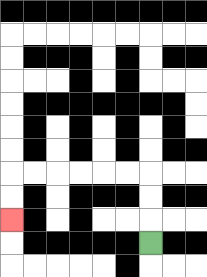{'start': '[6, 10]', 'end': '[0, 9]', 'path_directions': 'U,U,U,L,L,L,L,L,L,D,D', 'path_coordinates': '[[6, 10], [6, 9], [6, 8], [6, 7], [5, 7], [4, 7], [3, 7], [2, 7], [1, 7], [0, 7], [0, 8], [0, 9]]'}